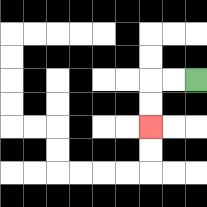{'start': '[8, 3]', 'end': '[6, 5]', 'path_directions': 'L,L,D,D', 'path_coordinates': '[[8, 3], [7, 3], [6, 3], [6, 4], [6, 5]]'}